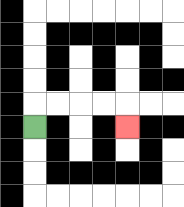{'start': '[1, 5]', 'end': '[5, 5]', 'path_directions': 'U,R,R,R,R,D', 'path_coordinates': '[[1, 5], [1, 4], [2, 4], [3, 4], [4, 4], [5, 4], [5, 5]]'}